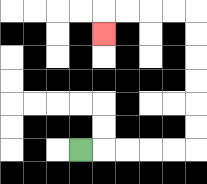{'start': '[3, 6]', 'end': '[4, 1]', 'path_directions': 'R,R,R,R,R,U,U,U,U,U,U,L,L,L,L,D', 'path_coordinates': '[[3, 6], [4, 6], [5, 6], [6, 6], [7, 6], [8, 6], [8, 5], [8, 4], [8, 3], [8, 2], [8, 1], [8, 0], [7, 0], [6, 0], [5, 0], [4, 0], [4, 1]]'}